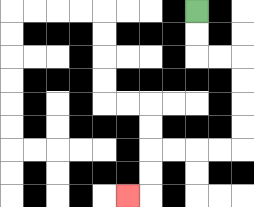{'start': '[8, 0]', 'end': '[5, 8]', 'path_directions': 'D,D,R,R,D,D,D,D,L,L,L,L,D,D,L', 'path_coordinates': '[[8, 0], [8, 1], [8, 2], [9, 2], [10, 2], [10, 3], [10, 4], [10, 5], [10, 6], [9, 6], [8, 6], [7, 6], [6, 6], [6, 7], [6, 8], [5, 8]]'}